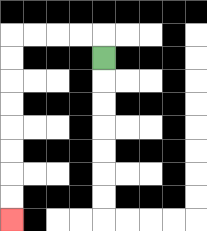{'start': '[4, 2]', 'end': '[0, 9]', 'path_directions': 'U,L,L,L,L,D,D,D,D,D,D,D,D', 'path_coordinates': '[[4, 2], [4, 1], [3, 1], [2, 1], [1, 1], [0, 1], [0, 2], [0, 3], [0, 4], [0, 5], [0, 6], [0, 7], [0, 8], [0, 9]]'}